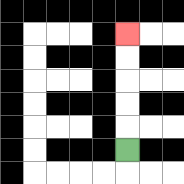{'start': '[5, 6]', 'end': '[5, 1]', 'path_directions': 'U,U,U,U,U', 'path_coordinates': '[[5, 6], [5, 5], [5, 4], [5, 3], [5, 2], [5, 1]]'}